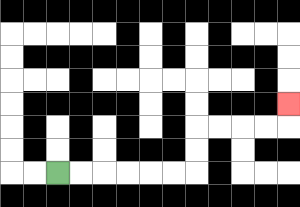{'start': '[2, 7]', 'end': '[12, 4]', 'path_directions': 'R,R,R,R,R,R,U,U,R,R,R,R,U', 'path_coordinates': '[[2, 7], [3, 7], [4, 7], [5, 7], [6, 7], [7, 7], [8, 7], [8, 6], [8, 5], [9, 5], [10, 5], [11, 5], [12, 5], [12, 4]]'}